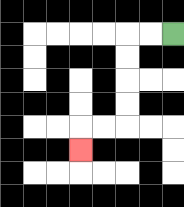{'start': '[7, 1]', 'end': '[3, 6]', 'path_directions': 'L,L,D,D,D,D,L,L,D', 'path_coordinates': '[[7, 1], [6, 1], [5, 1], [5, 2], [5, 3], [5, 4], [5, 5], [4, 5], [3, 5], [3, 6]]'}